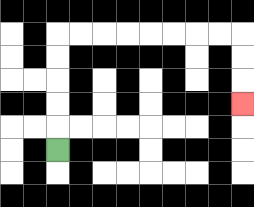{'start': '[2, 6]', 'end': '[10, 4]', 'path_directions': 'U,U,U,U,U,R,R,R,R,R,R,R,R,D,D,D', 'path_coordinates': '[[2, 6], [2, 5], [2, 4], [2, 3], [2, 2], [2, 1], [3, 1], [4, 1], [5, 1], [6, 1], [7, 1], [8, 1], [9, 1], [10, 1], [10, 2], [10, 3], [10, 4]]'}